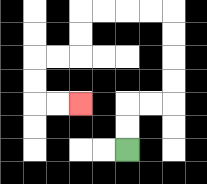{'start': '[5, 6]', 'end': '[3, 4]', 'path_directions': 'U,U,R,R,U,U,U,U,L,L,L,L,D,D,L,L,D,D,R,R', 'path_coordinates': '[[5, 6], [5, 5], [5, 4], [6, 4], [7, 4], [7, 3], [7, 2], [7, 1], [7, 0], [6, 0], [5, 0], [4, 0], [3, 0], [3, 1], [3, 2], [2, 2], [1, 2], [1, 3], [1, 4], [2, 4], [3, 4]]'}